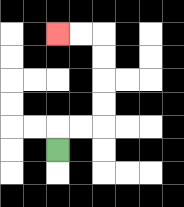{'start': '[2, 6]', 'end': '[2, 1]', 'path_directions': 'U,R,R,U,U,U,U,L,L', 'path_coordinates': '[[2, 6], [2, 5], [3, 5], [4, 5], [4, 4], [4, 3], [4, 2], [4, 1], [3, 1], [2, 1]]'}